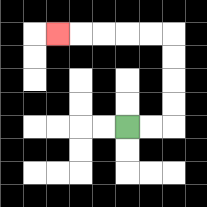{'start': '[5, 5]', 'end': '[2, 1]', 'path_directions': 'R,R,U,U,U,U,L,L,L,L,L', 'path_coordinates': '[[5, 5], [6, 5], [7, 5], [7, 4], [7, 3], [7, 2], [7, 1], [6, 1], [5, 1], [4, 1], [3, 1], [2, 1]]'}